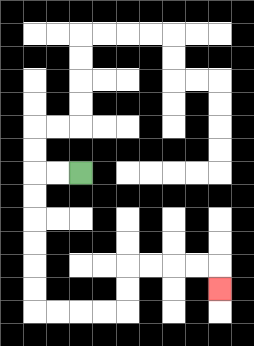{'start': '[3, 7]', 'end': '[9, 12]', 'path_directions': 'L,L,D,D,D,D,D,D,R,R,R,R,U,U,R,R,R,R,D', 'path_coordinates': '[[3, 7], [2, 7], [1, 7], [1, 8], [1, 9], [1, 10], [1, 11], [1, 12], [1, 13], [2, 13], [3, 13], [4, 13], [5, 13], [5, 12], [5, 11], [6, 11], [7, 11], [8, 11], [9, 11], [9, 12]]'}